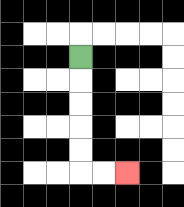{'start': '[3, 2]', 'end': '[5, 7]', 'path_directions': 'D,D,D,D,D,R,R', 'path_coordinates': '[[3, 2], [3, 3], [3, 4], [3, 5], [3, 6], [3, 7], [4, 7], [5, 7]]'}